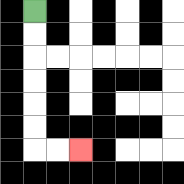{'start': '[1, 0]', 'end': '[3, 6]', 'path_directions': 'D,D,D,D,D,D,R,R', 'path_coordinates': '[[1, 0], [1, 1], [1, 2], [1, 3], [1, 4], [1, 5], [1, 6], [2, 6], [3, 6]]'}